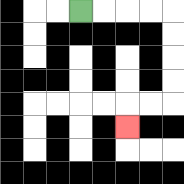{'start': '[3, 0]', 'end': '[5, 5]', 'path_directions': 'R,R,R,R,D,D,D,D,L,L,D', 'path_coordinates': '[[3, 0], [4, 0], [5, 0], [6, 0], [7, 0], [7, 1], [7, 2], [7, 3], [7, 4], [6, 4], [5, 4], [5, 5]]'}